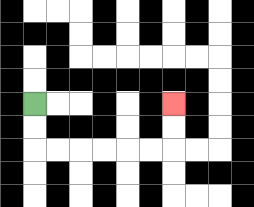{'start': '[1, 4]', 'end': '[7, 4]', 'path_directions': 'D,D,R,R,R,R,R,R,U,U', 'path_coordinates': '[[1, 4], [1, 5], [1, 6], [2, 6], [3, 6], [4, 6], [5, 6], [6, 6], [7, 6], [7, 5], [7, 4]]'}